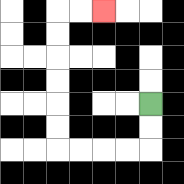{'start': '[6, 4]', 'end': '[4, 0]', 'path_directions': 'D,D,L,L,L,L,U,U,U,U,U,U,R,R', 'path_coordinates': '[[6, 4], [6, 5], [6, 6], [5, 6], [4, 6], [3, 6], [2, 6], [2, 5], [2, 4], [2, 3], [2, 2], [2, 1], [2, 0], [3, 0], [4, 0]]'}